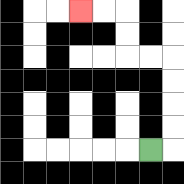{'start': '[6, 6]', 'end': '[3, 0]', 'path_directions': 'R,U,U,U,U,L,L,U,U,L,L', 'path_coordinates': '[[6, 6], [7, 6], [7, 5], [7, 4], [7, 3], [7, 2], [6, 2], [5, 2], [5, 1], [5, 0], [4, 0], [3, 0]]'}